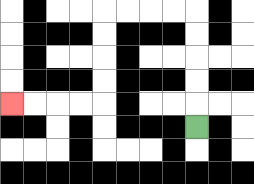{'start': '[8, 5]', 'end': '[0, 4]', 'path_directions': 'U,U,U,U,U,L,L,L,L,D,D,D,D,L,L,L,L', 'path_coordinates': '[[8, 5], [8, 4], [8, 3], [8, 2], [8, 1], [8, 0], [7, 0], [6, 0], [5, 0], [4, 0], [4, 1], [4, 2], [4, 3], [4, 4], [3, 4], [2, 4], [1, 4], [0, 4]]'}